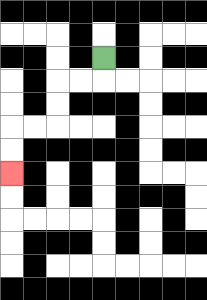{'start': '[4, 2]', 'end': '[0, 7]', 'path_directions': 'D,L,L,D,D,L,L,D,D', 'path_coordinates': '[[4, 2], [4, 3], [3, 3], [2, 3], [2, 4], [2, 5], [1, 5], [0, 5], [0, 6], [0, 7]]'}